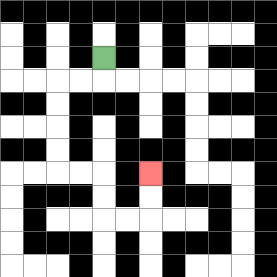{'start': '[4, 2]', 'end': '[6, 7]', 'path_directions': 'D,L,L,D,D,D,D,R,R,D,D,R,R,U,U', 'path_coordinates': '[[4, 2], [4, 3], [3, 3], [2, 3], [2, 4], [2, 5], [2, 6], [2, 7], [3, 7], [4, 7], [4, 8], [4, 9], [5, 9], [6, 9], [6, 8], [6, 7]]'}